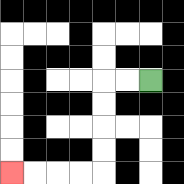{'start': '[6, 3]', 'end': '[0, 7]', 'path_directions': 'L,L,D,D,D,D,L,L,L,L', 'path_coordinates': '[[6, 3], [5, 3], [4, 3], [4, 4], [4, 5], [4, 6], [4, 7], [3, 7], [2, 7], [1, 7], [0, 7]]'}